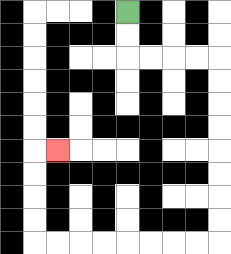{'start': '[5, 0]', 'end': '[2, 6]', 'path_directions': 'D,D,R,R,R,R,D,D,D,D,D,D,D,D,L,L,L,L,L,L,L,L,U,U,U,U,R', 'path_coordinates': '[[5, 0], [5, 1], [5, 2], [6, 2], [7, 2], [8, 2], [9, 2], [9, 3], [9, 4], [9, 5], [9, 6], [9, 7], [9, 8], [9, 9], [9, 10], [8, 10], [7, 10], [6, 10], [5, 10], [4, 10], [3, 10], [2, 10], [1, 10], [1, 9], [1, 8], [1, 7], [1, 6], [2, 6]]'}